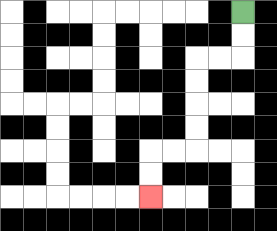{'start': '[10, 0]', 'end': '[6, 8]', 'path_directions': 'D,D,L,L,D,D,D,D,L,L,D,D', 'path_coordinates': '[[10, 0], [10, 1], [10, 2], [9, 2], [8, 2], [8, 3], [8, 4], [8, 5], [8, 6], [7, 6], [6, 6], [6, 7], [6, 8]]'}